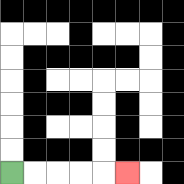{'start': '[0, 7]', 'end': '[5, 7]', 'path_directions': 'R,R,R,R,R', 'path_coordinates': '[[0, 7], [1, 7], [2, 7], [3, 7], [4, 7], [5, 7]]'}